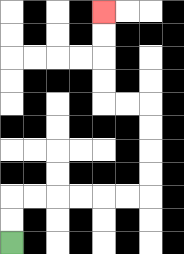{'start': '[0, 10]', 'end': '[4, 0]', 'path_directions': 'U,U,R,R,R,R,R,R,U,U,U,U,L,L,U,U,U,U', 'path_coordinates': '[[0, 10], [0, 9], [0, 8], [1, 8], [2, 8], [3, 8], [4, 8], [5, 8], [6, 8], [6, 7], [6, 6], [6, 5], [6, 4], [5, 4], [4, 4], [4, 3], [4, 2], [4, 1], [4, 0]]'}